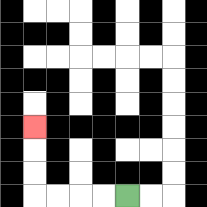{'start': '[5, 8]', 'end': '[1, 5]', 'path_directions': 'L,L,L,L,U,U,U', 'path_coordinates': '[[5, 8], [4, 8], [3, 8], [2, 8], [1, 8], [1, 7], [1, 6], [1, 5]]'}